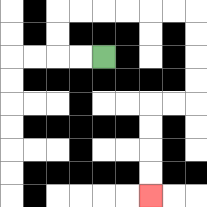{'start': '[4, 2]', 'end': '[6, 8]', 'path_directions': 'L,L,U,U,R,R,R,R,R,R,D,D,D,D,L,L,D,D,D,D', 'path_coordinates': '[[4, 2], [3, 2], [2, 2], [2, 1], [2, 0], [3, 0], [4, 0], [5, 0], [6, 0], [7, 0], [8, 0], [8, 1], [8, 2], [8, 3], [8, 4], [7, 4], [6, 4], [6, 5], [6, 6], [6, 7], [6, 8]]'}